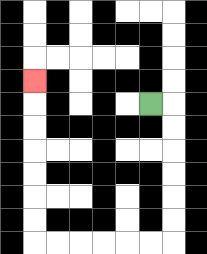{'start': '[6, 4]', 'end': '[1, 3]', 'path_directions': 'R,D,D,D,D,D,D,L,L,L,L,L,L,U,U,U,U,U,U,U', 'path_coordinates': '[[6, 4], [7, 4], [7, 5], [7, 6], [7, 7], [7, 8], [7, 9], [7, 10], [6, 10], [5, 10], [4, 10], [3, 10], [2, 10], [1, 10], [1, 9], [1, 8], [1, 7], [1, 6], [1, 5], [1, 4], [1, 3]]'}